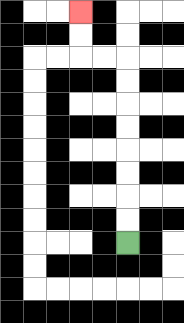{'start': '[5, 10]', 'end': '[3, 0]', 'path_directions': 'U,U,U,U,U,U,U,U,L,L,U,U', 'path_coordinates': '[[5, 10], [5, 9], [5, 8], [5, 7], [5, 6], [5, 5], [5, 4], [5, 3], [5, 2], [4, 2], [3, 2], [3, 1], [3, 0]]'}